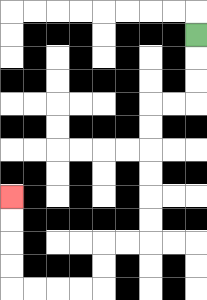{'start': '[8, 1]', 'end': '[0, 8]', 'path_directions': 'D,D,D,L,L,D,D,D,D,D,D,L,L,D,D,L,L,L,L,U,U,U,U', 'path_coordinates': '[[8, 1], [8, 2], [8, 3], [8, 4], [7, 4], [6, 4], [6, 5], [6, 6], [6, 7], [6, 8], [6, 9], [6, 10], [5, 10], [4, 10], [4, 11], [4, 12], [3, 12], [2, 12], [1, 12], [0, 12], [0, 11], [0, 10], [0, 9], [0, 8]]'}